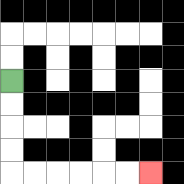{'start': '[0, 3]', 'end': '[6, 7]', 'path_directions': 'D,D,D,D,R,R,R,R,R,R', 'path_coordinates': '[[0, 3], [0, 4], [0, 5], [0, 6], [0, 7], [1, 7], [2, 7], [3, 7], [4, 7], [5, 7], [6, 7]]'}